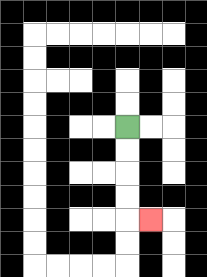{'start': '[5, 5]', 'end': '[6, 9]', 'path_directions': 'D,D,D,D,R', 'path_coordinates': '[[5, 5], [5, 6], [5, 7], [5, 8], [5, 9], [6, 9]]'}